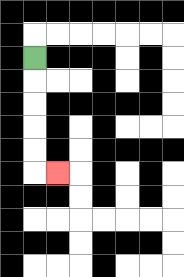{'start': '[1, 2]', 'end': '[2, 7]', 'path_directions': 'D,D,D,D,D,R', 'path_coordinates': '[[1, 2], [1, 3], [1, 4], [1, 5], [1, 6], [1, 7], [2, 7]]'}